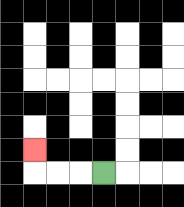{'start': '[4, 7]', 'end': '[1, 6]', 'path_directions': 'L,L,L,U', 'path_coordinates': '[[4, 7], [3, 7], [2, 7], [1, 7], [1, 6]]'}